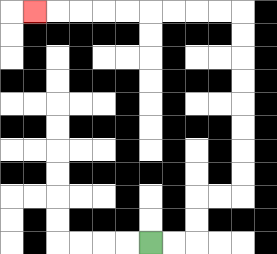{'start': '[6, 10]', 'end': '[1, 0]', 'path_directions': 'R,R,U,U,R,R,U,U,U,U,U,U,U,U,L,L,L,L,L,L,L,L,L', 'path_coordinates': '[[6, 10], [7, 10], [8, 10], [8, 9], [8, 8], [9, 8], [10, 8], [10, 7], [10, 6], [10, 5], [10, 4], [10, 3], [10, 2], [10, 1], [10, 0], [9, 0], [8, 0], [7, 0], [6, 0], [5, 0], [4, 0], [3, 0], [2, 0], [1, 0]]'}